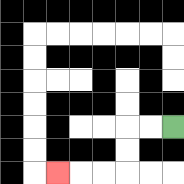{'start': '[7, 5]', 'end': '[2, 7]', 'path_directions': 'L,L,D,D,L,L,L', 'path_coordinates': '[[7, 5], [6, 5], [5, 5], [5, 6], [5, 7], [4, 7], [3, 7], [2, 7]]'}